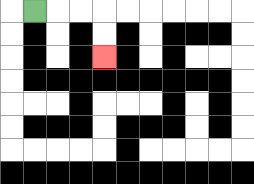{'start': '[1, 0]', 'end': '[4, 2]', 'path_directions': 'R,R,R,D,D', 'path_coordinates': '[[1, 0], [2, 0], [3, 0], [4, 0], [4, 1], [4, 2]]'}